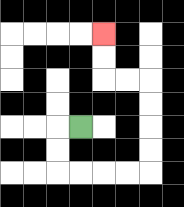{'start': '[3, 5]', 'end': '[4, 1]', 'path_directions': 'L,D,D,R,R,R,R,U,U,U,U,L,L,U,U', 'path_coordinates': '[[3, 5], [2, 5], [2, 6], [2, 7], [3, 7], [4, 7], [5, 7], [6, 7], [6, 6], [6, 5], [6, 4], [6, 3], [5, 3], [4, 3], [4, 2], [4, 1]]'}